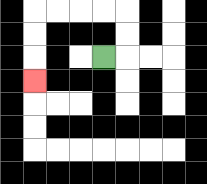{'start': '[4, 2]', 'end': '[1, 3]', 'path_directions': 'R,U,U,L,L,L,L,D,D,D', 'path_coordinates': '[[4, 2], [5, 2], [5, 1], [5, 0], [4, 0], [3, 0], [2, 0], [1, 0], [1, 1], [1, 2], [1, 3]]'}